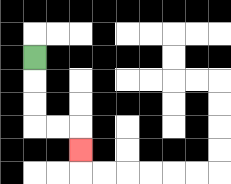{'start': '[1, 2]', 'end': '[3, 6]', 'path_directions': 'D,D,D,R,R,D', 'path_coordinates': '[[1, 2], [1, 3], [1, 4], [1, 5], [2, 5], [3, 5], [3, 6]]'}